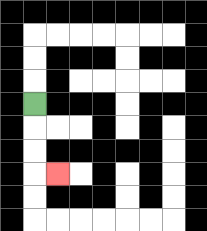{'start': '[1, 4]', 'end': '[2, 7]', 'path_directions': 'D,D,D,R', 'path_coordinates': '[[1, 4], [1, 5], [1, 6], [1, 7], [2, 7]]'}